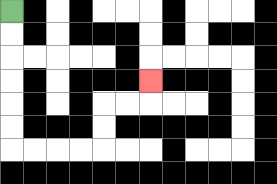{'start': '[0, 0]', 'end': '[6, 3]', 'path_directions': 'D,D,D,D,D,D,R,R,R,R,U,U,R,R,U', 'path_coordinates': '[[0, 0], [0, 1], [0, 2], [0, 3], [0, 4], [0, 5], [0, 6], [1, 6], [2, 6], [3, 6], [4, 6], [4, 5], [4, 4], [5, 4], [6, 4], [6, 3]]'}